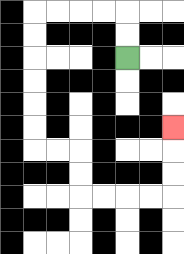{'start': '[5, 2]', 'end': '[7, 5]', 'path_directions': 'U,U,L,L,L,L,D,D,D,D,D,D,R,R,D,D,R,R,R,R,U,U,U', 'path_coordinates': '[[5, 2], [5, 1], [5, 0], [4, 0], [3, 0], [2, 0], [1, 0], [1, 1], [1, 2], [1, 3], [1, 4], [1, 5], [1, 6], [2, 6], [3, 6], [3, 7], [3, 8], [4, 8], [5, 8], [6, 8], [7, 8], [7, 7], [7, 6], [7, 5]]'}